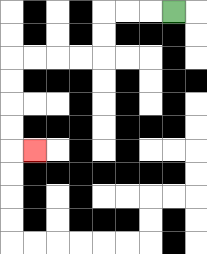{'start': '[7, 0]', 'end': '[1, 6]', 'path_directions': 'L,L,L,D,D,L,L,L,L,D,D,D,D,R', 'path_coordinates': '[[7, 0], [6, 0], [5, 0], [4, 0], [4, 1], [4, 2], [3, 2], [2, 2], [1, 2], [0, 2], [0, 3], [0, 4], [0, 5], [0, 6], [1, 6]]'}